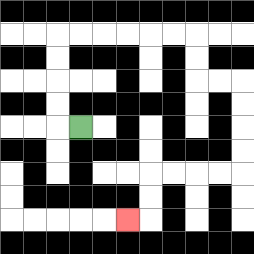{'start': '[3, 5]', 'end': '[5, 9]', 'path_directions': 'L,U,U,U,U,R,R,R,R,R,R,D,D,R,R,D,D,D,D,L,L,L,L,D,D,L', 'path_coordinates': '[[3, 5], [2, 5], [2, 4], [2, 3], [2, 2], [2, 1], [3, 1], [4, 1], [5, 1], [6, 1], [7, 1], [8, 1], [8, 2], [8, 3], [9, 3], [10, 3], [10, 4], [10, 5], [10, 6], [10, 7], [9, 7], [8, 7], [7, 7], [6, 7], [6, 8], [6, 9], [5, 9]]'}